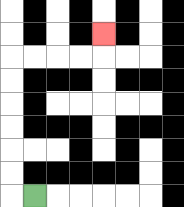{'start': '[1, 8]', 'end': '[4, 1]', 'path_directions': 'L,U,U,U,U,U,U,R,R,R,R,U', 'path_coordinates': '[[1, 8], [0, 8], [0, 7], [0, 6], [0, 5], [0, 4], [0, 3], [0, 2], [1, 2], [2, 2], [3, 2], [4, 2], [4, 1]]'}